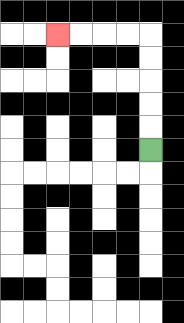{'start': '[6, 6]', 'end': '[2, 1]', 'path_directions': 'U,U,U,U,U,L,L,L,L', 'path_coordinates': '[[6, 6], [6, 5], [6, 4], [6, 3], [6, 2], [6, 1], [5, 1], [4, 1], [3, 1], [2, 1]]'}